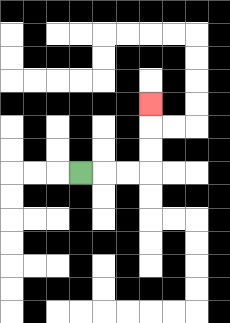{'start': '[3, 7]', 'end': '[6, 4]', 'path_directions': 'R,R,R,U,U,U', 'path_coordinates': '[[3, 7], [4, 7], [5, 7], [6, 7], [6, 6], [6, 5], [6, 4]]'}